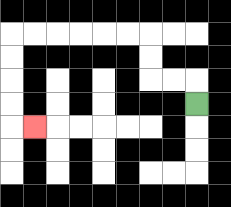{'start': '[8, 4]', 'end': '[1, 5]', 'path_directions': 'U,L,L,U,U,L,L,L,L,L,L,D,D,D,D,R', 'path_coordinates': '[[8, 4], [8, 3], [7, 3], [6, 3], [6, 2], [6, 1], [5, 1], [4, 1], [3, 1], [2, 1], [1, 1], [0, 1], [0, 2], [0, 3], [0, 4], [0, 5], [1, 5]]'}